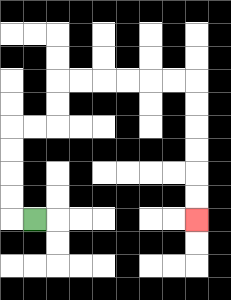{'start': '[1, 9]', 'end': '[8, 9]', 'path_directions': 'L,U,U,U,U,R,R,U,U,R,R,R,R,R,R,D,D,D,D,D,D', 'path_coordinates': '[[1, 9], [0, 9], [0, 8], [0, 7], [0, 6], [0, 5], [1, 5], [2, 5], [2, 4], [2, 3], [3, 3], [4, 3], [5, 3], [6, 3], [7, 3], [8, 3], [8, 4], [8, 5], [8, 6], [8, 7], [8, 8], [8, 9]]'}